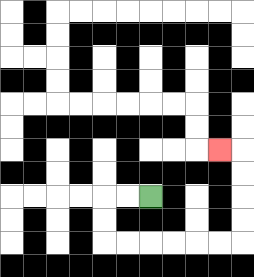{'start': '[6, 8]', 'end': '[9, 6]', 'path_directions': 'L,L,D,D,R,R,R,R,R,R,U,U,U,U,L', 'path_coordinates': '[[6, 8], [5, 8], [4, 8], [4, 9], [4, 10], [5, 10], [6, 10], [7, 10], [8, 10], [9, 10], [10, 10], [10, 9], [10, 8], [10, 7], [10, 6], [9, 6]]'}